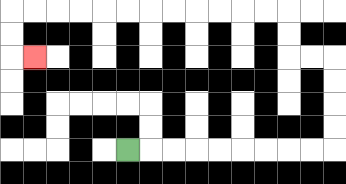{'start': '[5, 6]', 'end': '[1, 2]', 'path_directions': 'R,R,R,R,R,R,R,R,R,U,U,U,U,L,L,U,U,L,L,L,L,L,L,L,L,L,L,L,L,D,D,R', 'path_coordinates': '[[5, 6], [6, 6], [7, 6], [8, 6], [9, 6], [10, 6], [11, 6], [12, 6], [13, 6], [14, 6], [14, 5], [14, 4], [14, 3], [14, 2], [13, 2], [12, 2], [12, 1], [12, 0], [11, 0], [10, 0], [9, 0], [8, 0], [7, 0], [6, 0], [5, 0], [4, 0], [3, 0], [2, 0], [1, 0], [0, 0], [0, 1], [0, 2], [1, 2]]'}